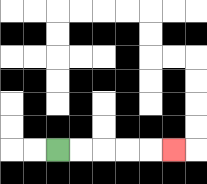{'start': '[2, 6]', 'end': '[7, 6]', 'path_directions': 'R,R,R,R,R', 'path_coordinates': '[[2, 6], [3, 6], [4, 6], [5, 6], [6, 6], [7, 6]]'}